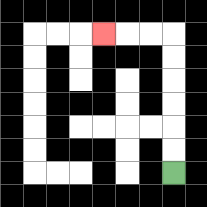{'start': '[7, 7]', 'end': '[4, 1]', 'path_directions': 'U,U,U,U,U,U,L,L,L', 'path_coordinates': '[[7, 7], [7, 6], [7, 5], [7, 4], [7, 3], [7, 2], [7, 1], [6, 1], [5, 1], [4, 1]]'}